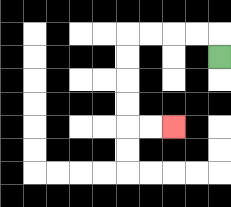{'start': '[9, 2]', 'end': '[7, 5]', 'path_directions': 'U,L,L,L,L,D,D,D,D,R,R', 'path_coordinates': '[[9, 2], [9, 1], [8, 1], [7, 1], [6, 1], [5, 1], [5, 2], [5, 3], [5, 4], [5, 5], [6, 5], [7, 5]]'}